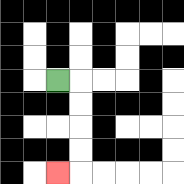{'start': '[2, 3]', 'end': '[2, 7]', 'path_directions': 'R,D,D,D,D,L', 'path_coordinates': '[[2, 3], [3, 3], [3, 4], [3, 5], [3, 6], [3, 7], [2, 7]]'}